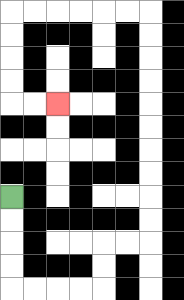{'start': '[0, 8]', 'end': '[2, 4]', 'path_directions': 'D,D,D,D,R,R,R,R,U,U,R,R,U,U,U,U,U,U,U,U,U,U,L,L,L,L,L,L,D,D,D,D,R,R', 'path_coordinates': '[[0, 8], [0, 9], [0, 10], [0, 11], [0, 12], [1, 12], [2, 12], [3, 12], [4, 12], [4, 11], [4, 10], [5, 10], [6, 10], [6, 9], [6, 8], [6, 7], [6, 6], [6, 5], [6, 4], [6, 3], [6, 2], [6, 1], [6, 0], [5, 0], [4, 0], [3, 0], [2, 0], [1, 0], [0, 0], [0, 1], [0, 2], [0, 3], [0, 4], [1, 4], [2, 4]]'}